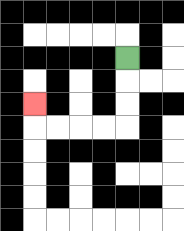{'start': '[5, 2]', 'end': '[1, 4]', 'path_directions': 'D,D,D,L,L,L,L,U', 'path_coordinates': '[[5, 2], [5, 3], [5, 4], [5, 5], [4, 5], [3, 5], [2, 5], [1, 5], [1, 4]]'}